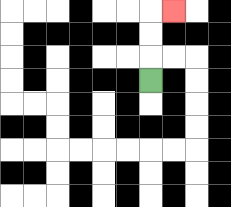{'start': '[6, 3]', 'end': '[7, 0]', 'path_directions': 'U,U,U,R', 'path_coordinates': '[[6, 3], [6, 2], [6, 1], [6, 0], [7, 0]]'}